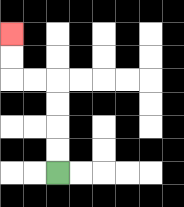{'start': '[2, 7]', 'end': '[0, 1]', 'path_directions': 'U,U,U,U,L,L,U,U', 'path_coordinates': '[[2, 7], [2, 6], [2, 5], [2, 4], [2, 3], [1, 3], [0, 3], [0, 2], [0, 1]]'}